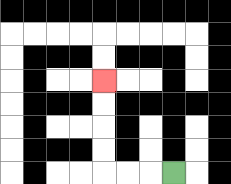{'start': '[7, 7]', 'end': '[4, 3]', 'path_directions': 'L,L,L,U,U,U,U', 'path_coordinates': '[[7, 7], [6, 7], [5, 7], [4, 7], [4, 6], [4, 5], [4, 4], [4, 3]]'}